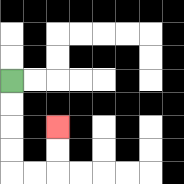{'start': '[0, 3]', 'end': '[2, 5]', 'path_directions': 'D,D,D,D,R,R,U,U', 'path_coordinates': '[[0, 3], [0, 4], [0, 5], [0, 6], [0, 7], [1, 7], [2, 7], [2, 6], [2, 5]]'}